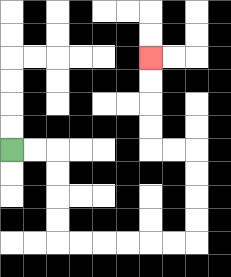{'start': '[0, 6]', 'end': '[6, 2]', 'path_directions': 'R,R,D,D,D,D,R,R,R,R,R,R,U,U,U,U,L,L,U,U,U,U', 'path_coordinates': '[[0, 6], [1, 6], [2, 6], [2, 7], [2, 8], [2, 9], [2, 10], [3, 10], [4, 10], [5, 10], [6, 10], [7, 10], [8, 10], [8, 9], [8, 8], [8, 7], [8, 6], [7, 6], [6, 6], [6, 5], [6, 4], [6, 3], [6, 2]]'}